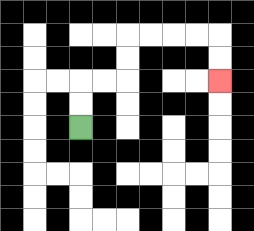{'start': '[3, 5]', 'end': '[9, 3]', 'path_directions': 'U,U,R,R,U,U,R,R,R,R,D,D', 'path_coordinates': '[[3, 5], [3, 4], [3, 3], [4, 3], [5, 3], [5, 2], [5, 1], [6, 1], [7, 1], [8, 1], [9, 1], [9, 2], [9, 3]]'}